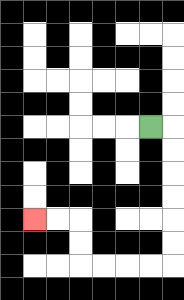{'start': '[6, 5]', 'end': '[1, 9]', 'path_directions': 'R,D,D,D,D,D,D,L,L,L,L,U,U,L,L', 'path_coordinates': '[[6, 5], [7, 5], [7, 6], [7, 7], [7, 8], [7, 9], [7, 10], [7, 11], [6, 11], [5, 11], [4, 11], [3, 11], [3, 10], [3, 9], [2, 9], [1, 9]]'}